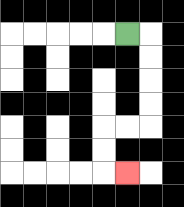{'start': '[5, 1]', 'end': '[5, 7]', 'path_directions': 'R,D,D,D,D,L,L,D,D,R', 'path_coordinates': '[[5, 1], [6, 1], [6, 2], [6, 3], [6, 4], [6, 5], [5, 5], [4, 5], [4, 6], [4, 7], [5, 7]]'}